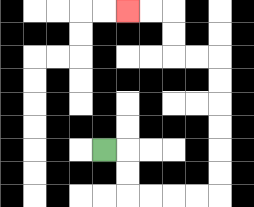{'start': '[4, 6]', 'end': '[5, 0]', 'path_directions': 'R,D,D,R,R,R,R,U,U,U,U,U,U,L,L,U,U,L,L', 'path_coordinates': '[[4, 6], [5, 6], [5, 7], [5, 8], [6, 8], [7, 8], [8, 8], [9, 8], [9, 7], [9, 6], [9, 5], [9, 4], [9, 3], [9, 2], [8, 2], [7, 2], [7, 1], [7, 0], [6, 0], [5, 0]]'}